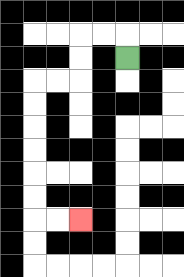{'start': '[5, 2]', 'end': '[3, 9]', 'path_directions': 'U,L,L,D,D,L,L,D,D,D,D,D,D,R,R', 'path_coordinates': '[[5, 2], [5, 1], [4, 1], [3, 1], [3, 2], [3, 3], [2, 3], [1, 3], [1, 4], [1, 5], [1, 6], [1, 7], [1, 8], [1, 9], [2, 9], [3, 9]]'}